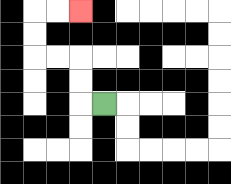{'start': '[4, 4]', 'end': '[3, 0]', 'path_directions': 'L,U,U,L,L,U,U,R,R', 'path_coordinates': '[[4, 4], [3, 4], [3, 3], [3, 2], [2, 2], [1, 2], [1, 1], [1, 0], [2, 0], [3, 0]]'}